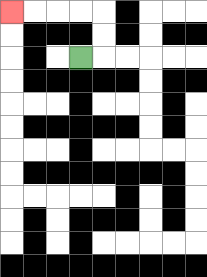{'start': '[3, 2]', 'end': '[0, 0]', 'path_directions': 'R,U,U,L,L,L,L', 'path_coordinates': '[[3, 2], [4, 2], [4, 1], [4, 0], [3, 0], [2, 0], [1, 0], [0, 0]]'}